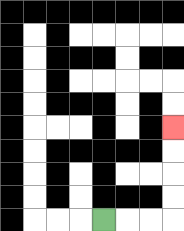{'start': '[4, 9]', 'end': '[7, 5]', 'path_directions': 'R,R,R,U,U,U,U', 'path_coordinates': '[[4, 9], [5, 9], [6, 9], [7, 9], [7, 8], [7, 7], [7, 6], [7, 5]]'}